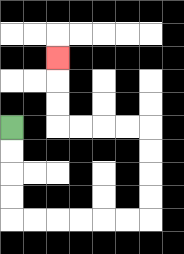{'start': '[0, 5]', 'end': '[2, 2]', 'path_directions': 'D,D,D,D,R,R,R,R,R,R,U,U,U,U,L,L,L,L,U,U,U', 'path_coordinates': '[[0, 5], [0, 6], [0, 7], [0, 8], [0, 9], [1, 9], [2, 9], [3, 9], [4, 9], [5, 9], [6, 9], [6, 8], [6, 7], [6, 6], [6, 5], [5, 5], [4, 5], [3, 5], [2, 5], [2, 4], [2, 3], [2, 2]]'}